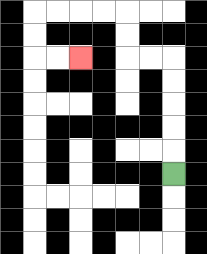{'start': '[7, 7]', 'end': '[3, 2]', 'path_directions': 'U,U,U,U,U,L,L,U,U,L,L,L,L,D,D,R,R', 'path_coordinates': '[[7, 7], [7, 6], [7, 5], [7, 4], [7, 3], [7, 2], [6, 2], [5, 2], [5, 1], [5, 0], [4, 0], [3, 0], [2, 0], [1, 0], [1, 1], [1, 2], [2, 2], [3, 2]]'}